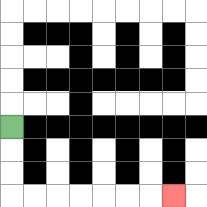{'start': '[0, 5]', 'end': '[7, 8]', 'path_directions': 'D,D,D,R,R,R,R,R,R,R', 'path_coordinates': '[[0, 5], [0, 6], [0, 7], [0, 8], [1, 8], [2, 8], [3, 8], [4, 8], [5, 8], [6, 8], [7, 8]]'}